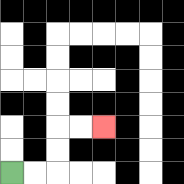{'start': '[0, 7]', 'end': '[4, 5]', 'path_directions': 'R,R,U,U,R,R', 'path_coordinates': '[[0, 7], [1, 7], [2, 7], [2, 6], [2, 5], [3, 5], [4, 5]]'}